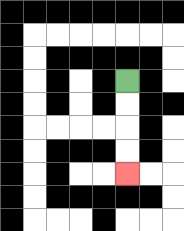{'start': '[5, 3]', 'end': '[5, 7]', 'path_directions': 'D,D,D,D', 'path_coordinates': '[[5, 3], [5, 4], [5, 5], [5, 6], [5, 7]]'}